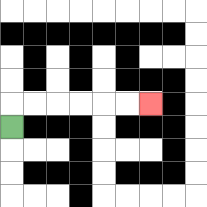{'start': '[0, 5]', 'end': '[6, 4]', 'path_directions': 'U,R,R,R,R,R,R', 'path_coordinates': '[[0, 5], [0, 4], [1, 4], [2, 4], [3, 4], [4, 4], [5, 4], [6, 4]]'}